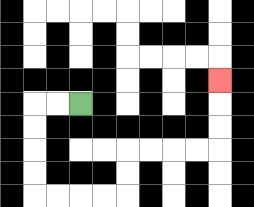{'start': '[3, 4]', 'end': '[9, 3]', 'path_directions': 'L,L,D,D,D,D,R,R,R,R,U,U,R,R,R,R,U,U,U', 'path_coordinates': '[[3, 4], [2, 4], [1, 4], [1, 5], [1, 6], [1, 7], [1, 8], [2, 8], [3, 8], [4, 8], [5, 8], [5, 7], [5, 6], [6, 6], [7, 6], [8, 6], [9, 6], [9, 5], [9, 4], [9, 3]]'}